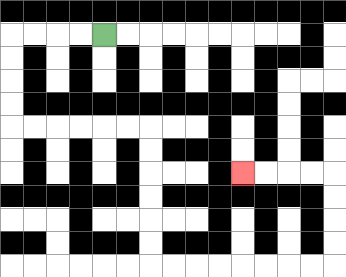{'start': '[4, 1]', 'end': '[10, 7]', 'path_directions': 'L,L,L,L,D,D,D,D,R,R,R,R,R,R,D,D,D,D,D,D,R,R,R,R,R,R,R,R,U,U,U,U,L,L,L,L', 'path_coordinates': '[[4, 1], [3, 1], [2, 1], [1, 1], [0, 1], [0, 2], [0, 3], [0, 4], [0, 5], [1, 5], [2, 5], [3, 5], [4, 5], [5, 5], [6, 5], [6, 6], [6, 7], [6, 8], [6, 9], [6, 10], [6, 11], [7, 11], [8, 11], [9, 11], [10, 11], [11, 11], [12, 11], [13, 11], [14, 11], [14, 10], [14, 9], [14, 8], [14, 7], [13, 7], [12, 7], [11, 7], [10, 7]]'}